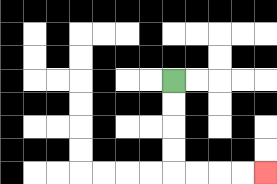{'start': '[7, 3]', 'end': '[11, 7]', 'path_directions': 'D,D,D,D,R,R,R,R', 'path_coordinates': '[[7, 3], [7, 4], [7, 5], [7, 6], [7, 7], [8, 7], [9, 7], [10, 7], [11, 7]]'}